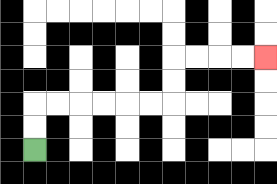{'start': '[1, 6]', 'end': '[11, 2]', 'path_directions': 'U,U,R,R,R,R,R,R,U,U,R,R,R,R', 'path_coordinates': '[[1, 6], [1, 5], [1, 4], [2, 4], [3, 4], [4, 4], [5, 4], [6, 4], [7, 4], [7, 3], [7, 2], [8, 2], [9, 2], [10, 2], [11, 2]]'}